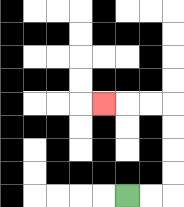{'start': '[5, 8]', 'end': '[4, 4]', 'path_directions': 'R,R,U,U,U,U,L,L,L', 'path_coordinates': '[[5, 8], [6, 8], [7, 8], [7, 7], [7, 6], [7, 5], [7, 4], [6, 4], [5, 4], [4, 4]]'}